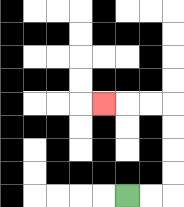{'start': '[5, 8]', 'end': '[4, 4]', 'path_directions': 'R,R,U,U,U,U,L,L,L', 'path_coordinates': '[[5, 8], [6, 8], [7, 8], [7, 7], [7, 6], [7, 5], [7, 4], [6, 4], [5, 4], [4, 4]]'}